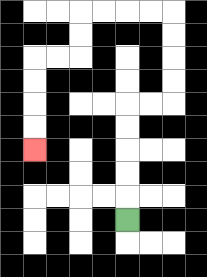{'start': '[5, 9]', 'end': '[1, 6]', 'path_directions': 'U,U,U,U,U,R,R,U,U,U,U,L,L,L,L,D,D,L,L,D,D,D,D', 'path_coordinates': '[[5, 9], [5, 8], [5, 7], [5, 6], [5, 5], [5, 4], [6, 4], [7, 4], [7, 3], [7, 2], [7, 1], [7, 0], [6, 0], [5, 0], [4, 0], [3, 0], [3, 1], [3, 2], [2, 2], [1, 2], [1, 3], [1, 4], [1, 5], [1, 6]]'}